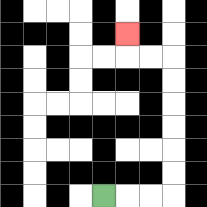{'start': '[4, 8]', 'end': '[5, 1]', 'path_directions': 'R,R,R,U,U,U,U,U,U,L,L,U', 'path_coordinates': '[[4, 8], [5, 8], [6, 8], [7, 8], [7, 7], [7, 6], [7, 5], [7, 4], [7, 3], [7, 2], [6, 2], [5, 2], [5, 1]]'}